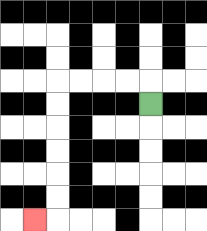{'start': '[6, 4]', 'end': '[1, 9]', 'path_directions': 'U,L,L,L,L,D,D,D,D,D,D,L', 'path_coordinates': '[[6, 4], [6, 3], [5, 3], [4, 3], [3, 3], [2, 3], [2, 4], [2, 5], [2, 6], [2, 7], [2, 8], [2, 9], [1, 9]]'}